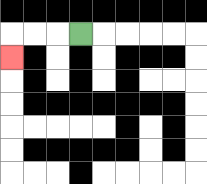{'start': '[3, 1]', 'end': '[0, 2]', 'path_directions': 'L,L,L,D', 'path_coordinates': '[[3, 1], [2, 1], [1, 1], [0, 1], [0, 2]]'}